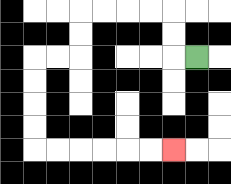{'start': '[8, 2]', 'end': '[7, 6]', 'path_directions': 'L,U,U,L,L,L,L,D,D,L,L,D,D,D,D,R,R,R,R,R,R', 'path_coordinates': '[[8, 2], [7, 2], [7, 1], [7, 0], [6, 0], [5, 0], [4, 0], [3, 0], [3, 1], [3, 2], [2, 2], [1, 2], [1, 3], [1, 4], [1, 5], [1, 6], [2, 6], [3, 6], [4, 6], [5, 6], [6, 6], [7, 6]]'}